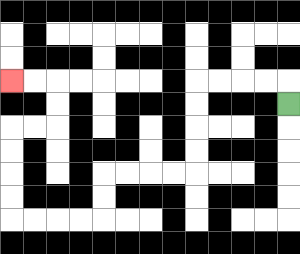{'start': '[12, 4]', 'end': '[0, 3]', 'path_directions': 'U,L,L,L,L,D,D,D,D,L,L,L,L,D,D,L,L,L,L,U,U,U,U,R,R,U,U,L,L', 'path_coordinates': '[[12, 4], [12, 3], [11, 3], [10, 3], [9, 3], [8, 3], [8, 4], [8, 5], [8, 6], [8, 7], [7, 7], [6, 7], [5, 7], [4, 7], [4, 8], [4, 9], [3, 9], [2, 9], [1, 9], [0, 9], [0, 8], [0, 7], [0, 6], [0, 5], [1, 5], [2, 5], [2, 4], [2, 3], [1, 3], [0, 3]]'}